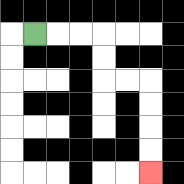{'start': '[1, 1]', 'end': '[6, 7]', 'path_directions': 'R,R,R,D,D,R,R,D,D,D,D', 'path_coordinates': '[[1, 1], [2, 1], [3, 1], [4, 1], [4, 2], [4, 3], [5, 3], [6, 3], [6, 4], [6, 5], [6, 6], [6, 7]]'}